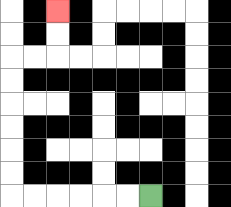{'start': '[6, 8]', 'end': '[2, 0]', 'path_directions': 'L,L,L,L,L,L,U,U,U,U,U,U,R,R,U,U', 'path_coordinates': '[[6, 8], [5, 8], [4, 8], [3, 8], [2, 8], [1, 8], [0, 8], [0, 7], [0, 6], [0, 5], [0, 4], [0, 3], [0, 2], [1, 2], [2, 2], [2, 1], [2, 0]]'}